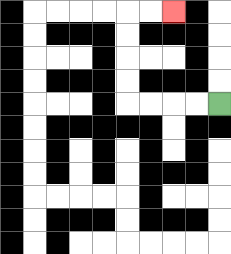{'start': '[9, 4]', 'end': '[7, 0]', 'path_directions': 'L,L,L,L,U,U,U,U,R,R', 'path_coordinates': '[[9, 4], [8, 4], [7, 4], [6, 4], [5, 4], [5, 3], [5, 2], [5, 1], [5, 0], [6, 0], [7, 0]]'}